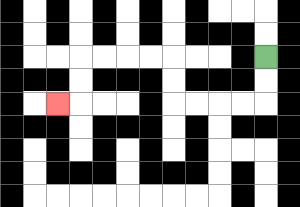{'start': '[11, 2]', 'end': '[2, 4]', 'path_directions': 'D,D,L,L,L,L,U,U,L,L,L,L,D,D,L', 'path_coordinates': '[[11, 2], [11, 3], [11, 4], [10, 4], [9, 4], [8, 4], [7, 4], [7, 3], [7, 2], [6, 2], [5, 2], [4, 2], [3, 2], [3, 3], [3, 4], [2, 4]]'}